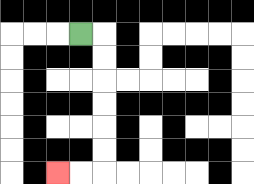{'start': '[3, 1]', 'end': '[2, 7]', 'path_directions': 'R,D,D,D,D,D,D,L,L', 'path_coordinates': '[[3, 1], [4, 1], [4, 2], [4, 3], [4, 4], [4, 5], [4, 6], [4, 7], [3, 7], [2, 7]]'}